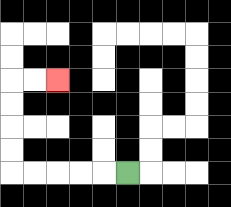{'start': '[5, 7]', 'end': '[2, 3]', 'path_directions': 'L,L,L,L,L,U,U,U,U,R,R', 'path_coordinates': '[[5, 7], [4, 7], [3, 7], [2, 7], [1, 7], [0, 7], [0, 6], [0, 5], [0, 4], [0, 3], [1, 3], [2, 3]]'}